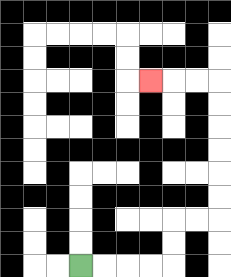{'start': '[3, 11]', 'end': '[6, 3]', 'path_directions': 'R,R,R,R,U,U,R,R,U,U,U,U,U,U,L,L,L', 'path_coordinates': '[[3, 11], [4, 11], [5, 11], [6, 11], [7, 11], [7, 10], [7, 9], [8, 9], [9, 9], [9, 8], [9, 7], [9, 6], [9, 5], [9, 4], [9, 3], [8, 3], [7, 3], [6, 3]]'}